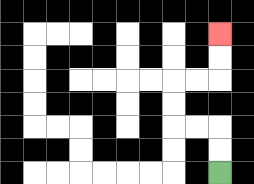{'start': '[9, 7]', 'end': '[9, 1]', 'path_directions': 'U,U,L,L,U,U,R,R,U,U', 'path_coordinates': '[[9, 7], [9, 6], [9, 5], [8, 5], [7, 5], [7, 4], [7, 3], [8, 3], [9, 3], [9, 2], [9, 1]]'}